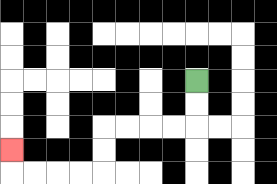{'start': '[8, 3]', 'end': '[0, 6]', 'path_directions': 'D,D,L,L,L,L,D,D,L,L,L,L,U', 'path_coordinates': '[[8, 3], [8, 4], [8, 5], [7, 5], [6, 5], [5, 5], [4, 5], [4, 6], [4, 7], [3, 7], [2, 7], [1, 7], [0, 7], [0, 6]]'}